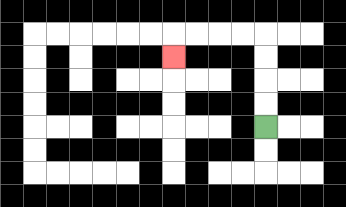{'start': '[11, 5]', 'end': '[7, 2]', 'path_directions': 'U,U,U,U,L,L,L,L,D', 'path_coordinates': '[[11, 5], [11, 4], [11, 3], [11, 2], [11, 1], [10, 1], [9, 1], [8, 1], [7, 1], [7, 2]]'}